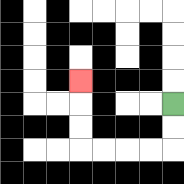{'start': '[7, 4]', 'end': '[3, 3]', 'path_directions': 'D,D,L,L,L,L,U,U,U', 'path_coordinates': '[[7, 4], [7, 5], [7, 6], [6, 6], [5, 6], [4, 6], [3, 6], [3, 5], [3, 4], [3, 3]]'}